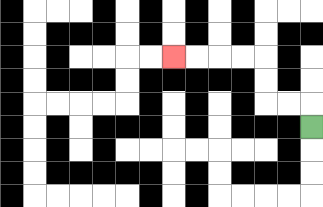{'start': '[13, 5]', 'end': '[7, 2]', 'path_directions': 'U,L,L,U,U,L,L,L,L', 'path_coordinates': '[[13, 5], [13, 4], [12, 4], [11, 4], [11, 3], [11, 2], [10, 2], [9, 2], [8, 2], [7, 2]]'}